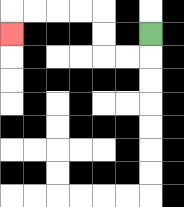{'start': '[6, 1]', 'end': '[0, 1]', 'path_directions': 'D,L,L,U,U,L,L,L,L,D', 'path_coordinates': '[[6, 1], [6, 2], [5, 2], [4, 2], [4, 1], [4, 0], [3, 0], [2, 0], [1, 0], [0, 0], [0, 1]]'}